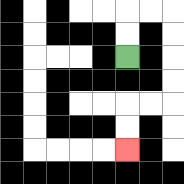{'start': '[5, 2]', 'end': '[5, 6]', 'path_directions': 'U,U,R,R,D,D,D,D,L,L,D,D', 'path_coordinates': '[[5, 2], [5, 1], [5, 0], [6, 0], [7, 0], [7, 1], [7, 2], [7, 3], [7, 4], [6, 4], [5, 4], [5, 5], [5, 6]]'}